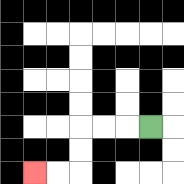{'start': '[6, 5]', 'end': '[1, 7]', 'path_directions': 'L,L,L,D,D,L,L', 'path_coordinates': '[[6, 5], [5, 5], [4, 5], [3, 5], [3, 6], [3, 7], [2, 7], [1, 7]]'}